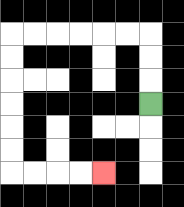{'start': '[6, 4]', 'end': '[4, 7]', 'path_directions': 'U,U,U,L,L,L,L,L,L,D,D,D,D,D,D,R,R,R,R', 'path_coordinates': '[[6, 4], [6, 3], [6, 2], [6, 1], [5, 1], [4, 1], [3, 1], [2, 1], [1, 1], [0, 1], [0, 2], [0, 3], [0, 4], [0, 5], [0, 6], [0, 7], [1, 7], [2, 7], [3, 7], [4, 7]]'}